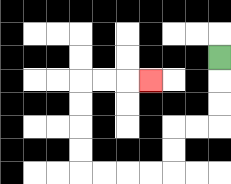{'start': '[9, 2]', 'end': '[6, 3]', 'path_directions': 'D,D,D,L,L,D,D,L,L,L,L,U,U,U,U,R,R,R', 'path_coordinates': '[[9, 2], [9, 3], [9, 4], [9, 5], [8, 5], [7, 5], [7, 6], [7, 7], [6, 7], [5, 7], [4, 7], [3, 7], [3, 6], [3, 5], [3, 4], [3, 3], [4, 3], [5, 3], [6, 3]]'}